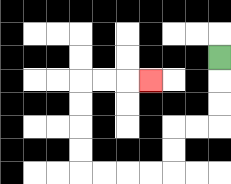{'start': '[9, 2]', 'end': '[6, 3]', 'path_directions': 'D,D,D,L,L,D,D,L,L,L,L,U,U,U,U,R,R,R', 'path_coordinates': '[[9, 2], [9, 3], [9, 4], [9, 5], [8, 5], [7, 5], [7, 6], [7, 7], [6, 7], [5, 7], [4, 7], [3, 7], [3, 6], [3, 5], [3, 4], [3, 3], [4, 3], [5, 3], [6, 3]]'}